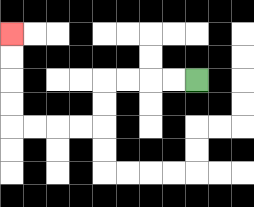{'start': '[8, 3]', 'end': '[0, 1]', 'path_directions': 'L,L,L,L,D,D,L,L,L,L,U,U,U,U', 'path_coordinates': '[[8, 3], [7, 3], [6, 3], [5, 3], [4, 3], [4, 4], [4, 5], [3, 5], [2, 5], [1, 5], [0, 5], [0, 4], [0, 3], [0, 2], [0, 1]]'}